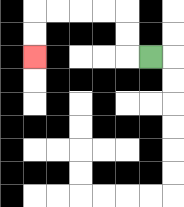{'start': '[6, 2]', 'end': '[1, 2]', 'path_directions': 'L,U,U,L,L,L,L,D,D', 'path_coordinates': '[[6, 2], [5, 2], [5, 1], [5, 0], [4, 0], [3, 0], [2, 0], [1, 0], [1, 1], [1, 2]]'}